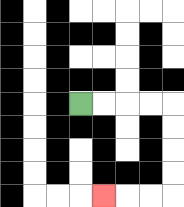{'start': '[3, 4]', 'end': '[4, 8]', 'path_directions': 'R,R,R,R,D,D,D,D,L,L,L', 'path_coordinates': '[[3, 4], [4, 4], [5, 4], [6, 4], [7, 4], [7, 5], [7, 6], [7, 7], [7, 8], [6, 8], [5, 8], [4, 8]]'}